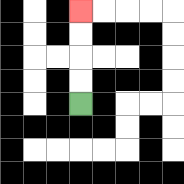{'start': '[3, 4]', 'end': '[3, 0]', 'path_directions': 'U,U,U,U', 'path_coordinates': '[[3, 4], [3, 3], [3, 2], [3, 1], [3, 0]]'}